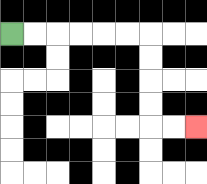{'start': '[0, 1]', 'end': '[8, 5]', 'path_directions': 'R,R,R,R,R,R,D,D,D,D,R,R', 'path_coordinates': '[[0, 1], [1, 1], [2, 1], [3, 1], [4, 1], [5, 1], [6, 1], [6, 2], [6, 3], [6, 4], [6, 5], [7, 5], [8, 5]]'}